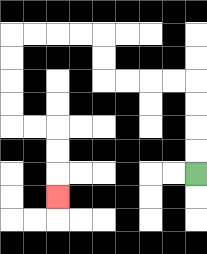{'start': '[8, 7]', 'end': '[2, 8]', 'path_directions': 'U,U,U,U,L,L,L,L,U,U,L,L,L,L,D,D,D,D,R,R,D,D,D', 'path_coordinates': '[[8, 7], [8, 6], [8, 5], [8, 4], [8, 3], [7, 3], [6, 3], [5, 3], [4, 3], [4, 2], [4, 1], [3, 1], [2, 1], [1, 1], [0, 1], [0, 2], [0, 3], [0, 4], [0, 5], [1, 5], [2, 5], [2, 6], [2, 7], [2, 8]]'}